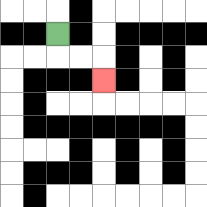{'start': '[2, 1]', 'end': '[4, 3]', 'path_directions': 'D,R,R,D', 'path_coordinates': '[[2, 1], [2, 2], [3, 2], [4, 2], [4, 3]]'}